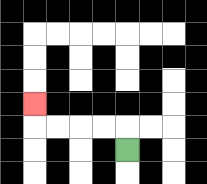{'start': '[5, 6]', 'end': '[1, 4]', 'path_directions': 'U,L,L,L,L,U', 'path_coordinates': '[[5, 6], [5, 5], [4, 5], [3, 5], [2, 5], [1, 5], [1, 4]]'}